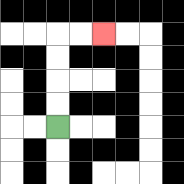{'start': '[2, 5]', 'end': '[4, 1]', 'path_directions': 'U,U,U,U,R,R', 'path_coordinates': '[[2, 5], [2, 4], [2, 3], [2, 2], [2, 1], [3, 1], [4, 1]]'}